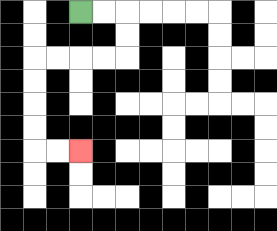{'start': '[3, 0]', 'end': '[3, 6]', 'path_directions': 'R,R,D,D,L,L,L,L,D,D,D,D,R,R', 'path_coordinates': '[[3, 0], [4, 0], [5, 0], [5, 1], [5, 2], [4, 2], [3, 2], [2, 2], [1, 2], [1, 3], [1, 4], [1, 5], [1, 6], [2, 6], [3, 6]]'}